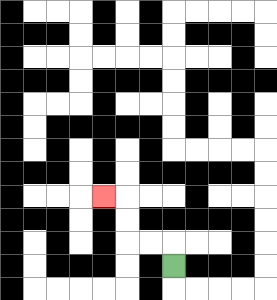{'start': '[7, 11]', 'end': '[4, 8]', 'path_directions': 'U,L,L,U,U,L', 'path_coordinates': '[[7, 11], [7, 10], [6, 10], [5, 10], [5, 9], [5, 8], [4, 8]]'}